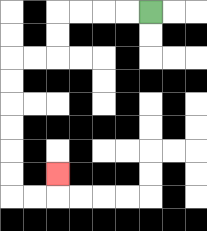{'start': '[6, 0]', 'end': '[2, 7]', 'path_directions': 'L,L,L,L,D,D,L,L,D,D,D,D,D,D,R,R,U', 'path_coordinates': '[[6, 0], [5, 0], [4, 0], [3, 0], [2, 0], [2, 1], [2, 2], [1, 2], [0, 2], [0, 3], [0, 4], [0, 5], [0, 6], [0, 7], [0, 8], [1, 8], [2, 8], [2, 7]]'}